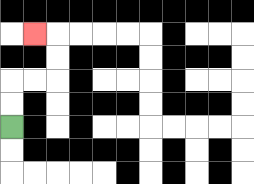{'start': '[0, 5]', 'end': '[1, 1]', 'path_directions': 'U,U,R,R,U,U,L', 'path_coordinates': '[[0, 5], [0, 4], [0, 3], [1, 3], [2, 3], [2, 2], [2, 1], [1, 1]]'}